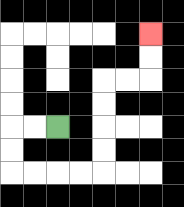{'start': '[2, 5]', 'end': '[6, 1]', 'path_directions': 'L,L,D,D,R,R,R,R,U,U,U,U,R,R,U,U', 'path_coordinates': '[[2, 5], [1, 5], [0, 5], [0, 6], [0, 7], [1, 7], [2, 7], [3, 7], [4, 7], [4, 6], [4, 5], [4, 4], [4, 3], [5, 3], [6, 3], [6, 2], [6, 1]]'}